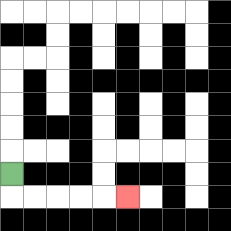{'start': '[0, 7]', 'end': '[5, 8]', 'path_directions': 'D,R,R,R,R,R', 'path_coordinates': '[[0, 7], [0, 8], [1, 8], [2, 8], [3, 8], [4, 8], [5, 8]]'}